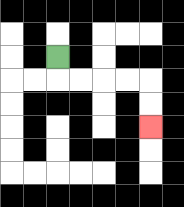{'start': '[2, 2]', 'end': '[6, 5]', 'path_directions': 'D,R,R,R,R,D,D', 'path_coordinates': '[[2, 2], [2, 3], [3, 3], [4, 3], [5, 3], [6, 3], [6, 4], [6, 5]]'}